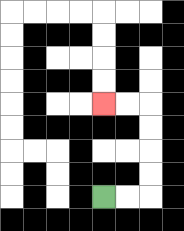{'start': '[4, 8]', 'end': '[4, 4]', 'path_directions': 'R,R,U,U,U,U,L,L', 'path_coordinates': '[[4, 8], [5, 8], [6, 8], [6, 7], [6, 6], [6, 5], [6, 4], [5, 4], [4, 4]]'}